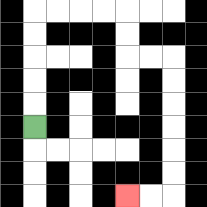{'start': '[1, 5]', 'end': '[5, 8]', 'path_directions': 'U,U,U,U,U,R,R,R,R,D,D,R,R,D,D,D,D,D,D,L,L', 'path_coordinates': '[[1, 5], [1, 4], [1, 3], [1, 2], [1, 1], [1, 0], [2, 0], [3, 0], [4, 0], [5, 0], [5, 1], [5, 2], [6, 2], [7, 2], [7, 3], [7, 4], [7, 5], [7, 6], [7, 7], [7, 8], [6, 8], [5, 8]]'}